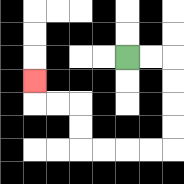{'start': '[5, 2]', 'end': '[1, 3]', 'path_directions': 'R,R,D,D,D,D,L,L,L,L,U,U,L,L,U', 'path_coordinates': '[[5, 2], [6, 2], [7, 2], [7, 3], [7, 4], [7, 5], [7, 6], [6, 6], [5, 6], [4, 6], [3, 6], [3, 5], [3, 4], [2, 4], [1, 4], [1, 3]]'}